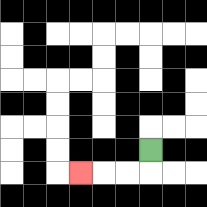{'start': '[6, 6]', 'end': '[3, 7]', 'path_directions': 'D,L,L,L', 'path_coordinates': '[[6, 6], [6, 7], [5, 7], [4, 7], [3, 7]]'}